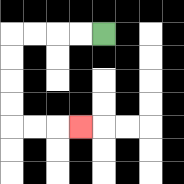{'start': '[4, 1]', 'end': '[3, 5]', 'path_directions': 'L,L,L,L,D,D,D,D,R,R,R', 'path_coordinates': '[[4, 1], [3, 1], [2, 1], [1, 1], [0, 1], [0, 2], [0, 3], [0, 4], [0, 5], [1, 5], [2, 5], [3, 5]]'}